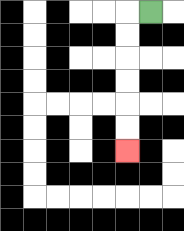{'start': '[6, 0]', 'end': '[5, 6]', 'path_directions': 'L,D,D,D,D,D,D', 'path_coordinates': '[[6, 0], [5, 0], [5, 1], [5, 2], [5, 3], [5, 4], [5, 5], [5, 6]]'}